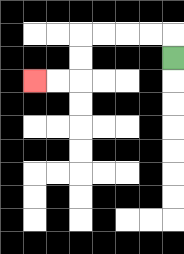{'start': '[7, 2]', 'end': '[1, 3]', 'path_directions': 'U,L,L,L,L,D,D,L,L', 'path_coordinates': '[[7, 2], [7, 1], [6, 1], [5, 1], [4, 1], [3, 1], [3, 2], [3, 3], [2, 3], [1, 3]]'}